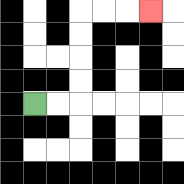{'start': '[1, 4]', 'end': '[6, 0]', 'path_directions': 'R,R,U,U,U,U,R,R,R', 'path_coordinates': '[[1, 4], [2, 4], [3, 4], [3, 3], [3, 2], [3, 1], [3, 0], [4, 0], [5, 0], [6, 0]]'}